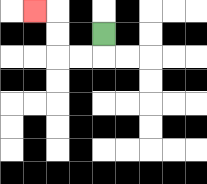{'start': '[4, 1]', 'end': '[1, 0]', 'path_directions': 'D,L,L,U,U,L', 'path_coordinates': '[[4, 1], [4, 2], [3, 2], [2, 2], [2, 1], [2, 0], [1, 0]]'}